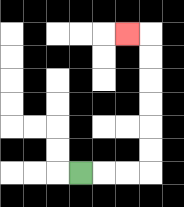{'start': '[3, 7]', 'end': '[5, 1]', 'path_directions': 'R,R,R,U,U,U,U,U,U,L', 'path_coordinates': '[[3, 7], [4, 7], [5, 7], [6, 7], [6, 6], [6, 5], [6, 4], [6, 3], [6, 2], [6, 1], [5, 1]]'}